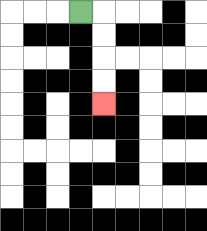{'start': '[3, 0]', 'end': '[4, 4]', 'path_directions': 'R,D,D,D,D', 'path_coordinates': '[[3, 0], [4, 0], [4, 1], [4, 2], [4, 3], [4, 4]]'}